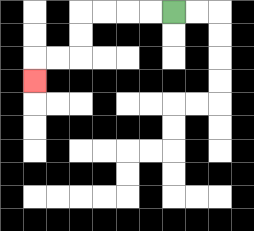{'start': '[7, 0]', 'end': '[1, 3]', 'path_directions': 'L,L,L,L,D,D,L,L,D', 'path_coordinates': '[[7, 0], [6, 0], [5, 0], [4, 0], [3, 0], [3, 1], [3, 2], [2, 2], [1, 2], [1, 3]]'}